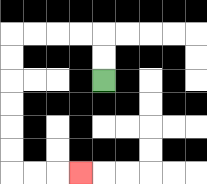{'start': '[4, 3]', 'end': '[3, 7]', 'path_directions': 'U,U,L,L,L,L,D,D,D,D,D,D,R,R,R', 'path_coordinates': '[[4, 3], [4, 2], [4, 1], [3, 1], [2, 1], [1, 1], [0, 1], [0, 2], [0, 3], [0, 4], [0, 5], [0, 6], [0, 7], [1, 7], [2, 7], [3, 7]]'}